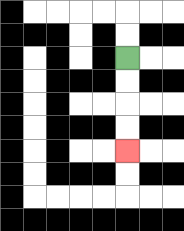{'start': '[5, 2]', 'end': '[5, 6]', 'path_directions': 'D,D,D,D', 'path_coordinates': '[[5, 2], [5, 3], [5, 4], [5, 5], [5, 6]]'}